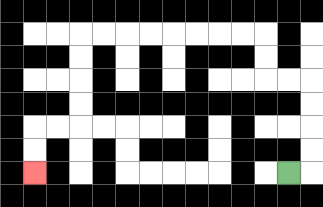{'start': '[12, 7]', 'end': '[1, 7]', 'path_directions': 'R,U,U,U,U,L,L,U,U,L,L,L,L,L,L,L,L,D,D,D,D,L,L,D,D', 'path_coordinates': '[[12, 7], [13, 7], [13, 6], [13, 5], [13, 4], [13, 3], [12, 3], [11, 3], [11, 2], [11, 1], [10, 1], [9, 1], [8, 1], [7, 1], [6, 1], [5, 1], [4, 1], [3, 1], [3, 2], [3, 3], [3, 4], [3, 5], [2, 5], [1, 5], [1, 6], [1, 7]]'}